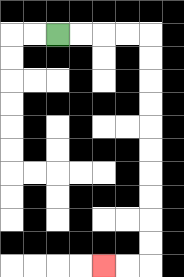{'start': '[2, 1]', 'end': '[4, 11]', 'path_directions': 'R,R,R,R,D,D,D,D,D,D,D,D,D,D,L,L', 'path_coordinates': '[[2, 1], [3, 1], [4, 1], [5, 1], [6, 1], [6, 2], [6, 3], [6, 4], [6, 5], [6, 6], [6, 7], [6, 8], [6, 9], [6, 10], [6, 11], [5, 11], [4, 11]]'}